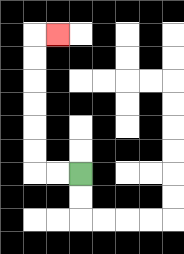{'start': '[3, 7]', 'end': '[2, 1]', 'path_directions': 'L,L,U,U,U,U,U,U,R', 'path_coordinates': '[[3, 7], [2, 7], [1, 7], [1, 6], [1, 5], [1, 4], [1, 3], [1, 2], [1, 1], [2, 1]]'}